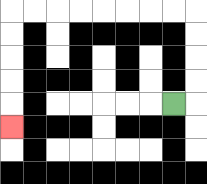{'start': '[7, 4]', 'end': '[0, 5]', 'path_directions': 'R,U,U,U,U,L,L,L,L,L,L,L,L,D,D,D,D,D', 'path_coordinates': '[[7, 4], [8, 4], [8, 3], [8, 2], [8, 1], [8, 0], [7, 0], [6, 0], [5, 0], [4, 0], [3, 0], [2, 0], [1, 0], [0, 0], [0, 1], [0, 2], [0, 3], [0, 4], [0, 5]]'}